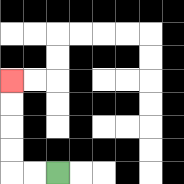{'start': '[2, 7]', 'end': '[0, 3]', 'path_directions': 'L,L,U,U,U,U', 'path_coordinates': '[[2, 7], [1, 7], [0, 7], [0, 6], [0, 5], [0, 4], [0, 3]]'}